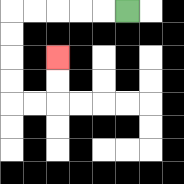{'start': '[5, 0]', 'end': '[2, 2]', 'path_directions': 'L,L,L,L,L,D,D,D,D,R,R,U,U', 'path_coordinates': '[[5, 0], [4, 0], [3, 0], [2, 0], [1, 0], [0, 0], [0, 1], [0, 2], [0, 3], [0, 4], [1, 4], [2, 4], [2, 3], [2, 2]]'}